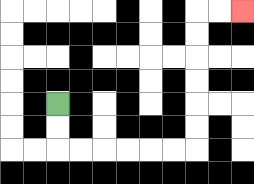{'start': '[2, 4]', 'end': '[10, 0]', 'path_directions': 'D,D,R,R,R,R,R,R,U,U,U,U,U,U,R,R', 'path_coordinates': '[[2, 4], [2, 5], [2, 6], [3, 6], [4, 6], [5, 6], [6, 6], [7, 6], [8, 6], [8, 5], [8, 4], [8, 3], [8, 2], [8, 1], [8, 0], [9, 0], [10, 0]]'}